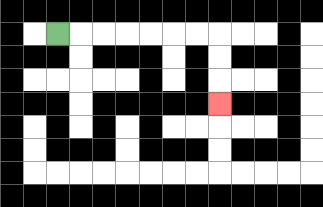{'start': '[2, 1]', 'end': '[9, 4]', 'path_directions': 'R,R,R,R,R,R,R,D,D,D', 'path_coordinates': '[[2, 1], [3, 1], [4, 1], [5, 1], [6, 1], [7, 1], [8, 1], [9, 1], [9, 2], [9, 3], [9, 4]]'}